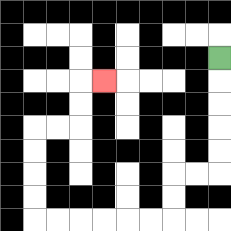{'start': '[9, 2]', 'end': '[4, 3]', 'path_directions': 'D,D,D,D,D,L,L,D,D,L,L,L,L,L,L,U,U,U,U,R,R,U,U,R', 'path_coordinates': '[[9, 2], [9, 3], [9, 4], [9, 5], [9, 6], [9, 7], [8, 7], [7, 7], [7, 8], [7, 9], [6, 9], [5, 9], [4, 9], [3, 9], [2, 9], [1, 9], [1, 8], [1, 7], [1, 6], [1, 5], [2, 5], [3, 5], [3, 4], [3, 3], [4, 3]]'}